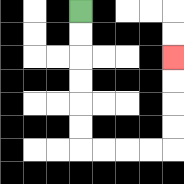{'start': '[3, 0]', 'end': '[7, 2]', 'path_directions': 'D,D,D,D,D,D,R,R,R,R,U,U,U,U', 'path_coordinates': '[[3, 0], [3, 1], [3, 2], [3, 3], [3, 4], [3, 5], [3, 6], [4, 6], [5, 6], [6, 6], [7, 6], [7, 5], [7, 4], [7, 3], [7, 2]]'}